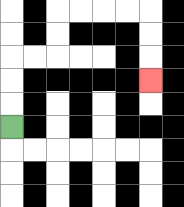{'start': '[0, 5]', 'end': '[6, 3]', 'path_directions': 'U,U,U,R,R,U,U,R,R,R,R,D,D,D', 'path_coordinates': '[[0, 5], [0, 4], [0, 3], [0, 2], [1, 2], [2, 2], [2, 1], [2, 0], [3, 0], [4, 0], [5, 0], [6, 0], [6, 1], [6, 2], [6, 3]]'}